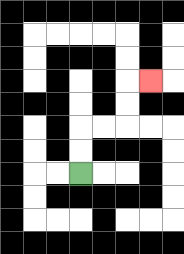{'start': '[3, 7]', 'end': '[6, 3]', 'path_directions': 'U,U,R,R,U,U,R', 'path_coordinates': '[[3, 7], [3, 6], [3, 5], [4, 5], [5, 5], [5, 4], [5, 3], [6, 3]]'}